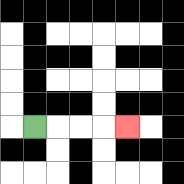{'start': '[1, 5]', 'end': '[5, 5]', 'path_directions': 'R,R,R,R', 'path_coordinates': '[[1, 5], [2, 5], [3, 5], [4, 5], [5, 5]]'}